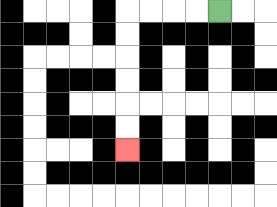{'start': '[9, 0]', 'end': '[5, 6]', 'path_directions': 'L,L,L,L,D,D,D,D,D,D', 'path_coordinates': '[[9, 0], [8, 0], [7, 0], [6, 0], [5, 0], [5, 1], [5, 2], [5, 3], [5, 4], [5, 5], [5, 6]]'}